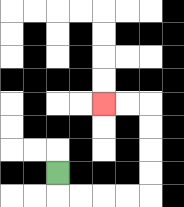{'start': '[2, 7]', 'end': '[4, 4]', 'path_directions': 'D,R,R,R,R,U,U,U,U,L,L', 'path_coordinates': '[[2, 7], [2, 8], [3, 8], [4, 8], [5, 8], [6, 8], [6, 7], [6, 6], [6, 5], [6, 4], [5, 4], [4, 4]]'}